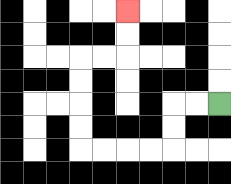{'start': '[9, 4]', 'end': '[5, 0]', 'path_directions': 'L,L,D,D,L,L,L,L,U,U,U,U,R,R,U,U', 'path_coordinates': '[[9, 4], [8, 4], [7, 4], [7, 5], [7, 6], [6, 6], [5, 6], [4, 6], [3, 6], [3, 5], [3, 4], [3, 3], [3, 2], [4, 2], [5, 2], [5, 1], [5, 0]]'}